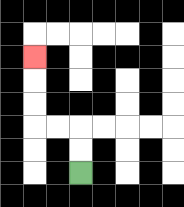{'start': '[3, 7]', 'end': '[1, 2]', 'path_directions': 'U,U,L,L,U,U,U', 'path_coordinates': '[[3, 7], [3, 6], [3, 5], [2, 5], [1, 5], [1, 4], [1, 3], [1, 2]]'}